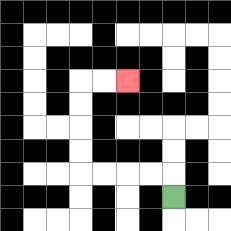{'start': '[7, 8]', 'end': '[5, 3]', 'path_directions': 'U,L,L,L,L,U,U,U,U,R,R', 'path_coordinates': '[[7, 8], [7, 7], [6, 7], [5, 7], [4, 7], [3, 7], [3, 6], [3, 5], [3, 4], [3, 3], [4, 3], [5, 3]]'}